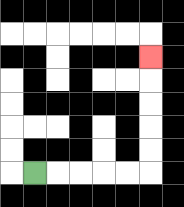{'start': '[1, 7]', 'end': '[6, 2]', 'path_directions': 'R,R,R,R,R,U,U,U,U,U', 'path_coordinates': '[[1, 7], [2, 7], [3, 7], [4, 7], [5, 7], [6, 7], [6, 6], [6, 5], [6, 4], [6, 3], [6, 2]]'}